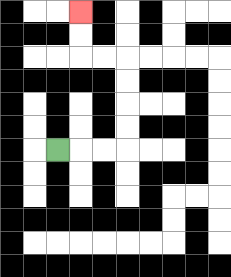{'start': '[2, 6]', 'end': '[3, 0]', 'path_directions': 'R,R,R,U,U,U,U,L,L,U,U', 'path_coordinates': '[[2, 6], [3, 6], [4, 6], [5, 6], [5, 5], [5, 4], [5, 3], [5, 2], [4, 2], [3, 2], [3, 1], [3, 0]]'}